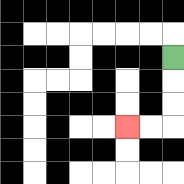{'start': '[7, 2]', 'end': '[5, 5]', 'path_directions': 'D,D,D,L,L', 'path_coordinates': '[[7, 2], [7, 3], [7, 4], [7, 5], [6, 5], [5, 5]]'}